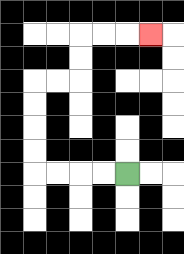{'start': '[5, 7]', 'end': '[6, 1]', 'path_directions': 'L,L,L,L,U,U,U,U,R,R,U,U,R,R,R', 'path_coordinates': '[[5, 7], [4, 7], [3, 7], [2, 7], [1, 7], [1, 6], [1, 5], [1, 4], [1, 3], [2, 3], [3, 3], [3, 2], [3, 1], [4, 1], [5, 1], [6, 1]]'}